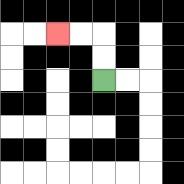{'start': '[4, 3]', 'end': '[2, 1]', 'path_directions': 'U,U,L,L', 'path_coordinates': '[[4, 3], [4, 2], [4, 1], [3, 1], [2, 1]]'}